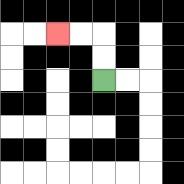{'start': '[4, 3]', 'end': '[2, 1]', 'path_directions': 'U,U,L,L', 'path_coordinates': '[[4, 3], [4, 2], [4, 1], [3, 1], [2, 1]]'}